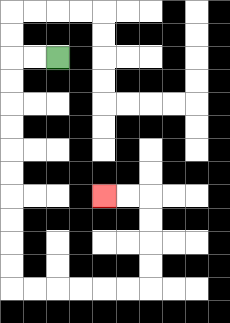{'start': '[2, 2]', 'end': '[4, 8]', 'path_directions': 'L,L,D,D,D,D,D,D,D,D,D,D,R,R,R,R,R,R,U,U,U,U,L,L', 'path_coordinates': '[[2, 2], [1, 2], [0, 2], [0, 3], [0, 4], [0, 5], [0, 6], [0, 7], [0, 8], [0, 9], [0, 10], [0, 11], [0, 12], [1, 12], [2, 12], [3, 12], [4, 12], [5, 12], [6, 12], [6, 11], [6, 10], [6, 9], [6, 8], [5, 8], [4, 8]]'}